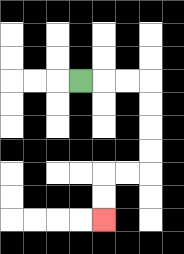{'start': '[3, 3]', 'end': '[4, 9]', 'path_directions': 'R,R,R,D,D,D,D,L,L,D,D', 'path_coordinates': '[[3, 3], [4, 3], [5, 3], [6, 3], [6, 4], [6, 5], [6, 6], [6, 7], [5, 7], [4, 7], [4, 8], [4, 9]]'}